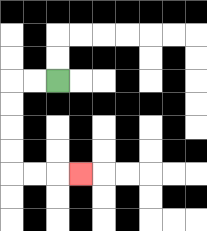{'start': '[2, 3]', 'end': '[3, 7]', 'path_directions': 'L,L,D,D,D,D,R,R,R', 'path_coordinates': '[[2, 3], [1, 3], [0, 3], [0, 4], [0, 5], [0, 6], [0, 7], [1, 7], [2, 7], [3, 7]]'}